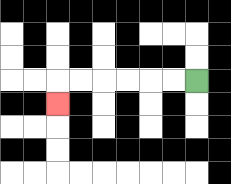{'start': '[8, 3]', 'end': '[2, 4]', 'path_directions': 'L,L,L,L,L,L,D', 'path_coordinates': '[[8, 3], [7, 3], [6, 3], [5, 3], [4, 3], [3, 3], [2, 3], [2, 4]]'}